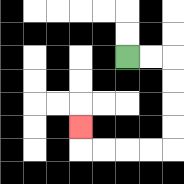{'start': '[5, 2]', 'end': '[3, 5]', 'path_directions': 'R,R,D,D,D,D,L,L,L,L,U', 'path_coordinates': '[[5, 2], [6, 2], [7, 2], [7, 3], [7, 4], [7, 5], [7, 6], [6, 6], [5, 6], [4, 6], [3, 6], [3, 5]]'}